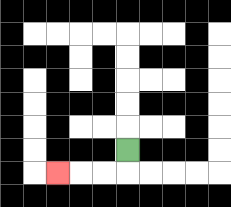{'start': '[5, 6]', 'end': '[2, 7]', 'path_directions': 'D,L,L,L', 'path_coordinates': '[[5, 6], [5, 7], [4, 7], [3, 7], [2, 7]]'}